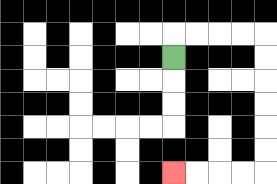{'start': '[7, 2]', 'end': '[7, 7]', 'path_directions': 'U,R,R,R,R,D,D,D,D,D,D,L,L,L,L', 'path_coordinates': '[[7, 2], [7, 1], [8, 1], [9, 1], [10, 1], [11, 1], [11, 2], [11, 3], [11, 4], [11, 5], [11, 6], [11, 7], [10, 7], [9, 7], [8, 7], [7, 7]]'}